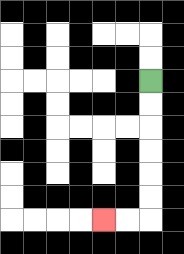{'start': '[6, 3]', 'end': '[4, 9]', 'path_directions': 'D,D,D,D,D,D,L,L', 'path_coordinates': '[[6, 3], [6, 4], [6, 5], [6, 6], [6, 7], [6, 8], [6, 9], [5, 9], [4, 9]]'}